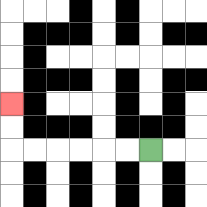{'start': '[6, 6]', 'end': '[0, 4]', 'path_directions': 'L,L,L,L,L,L,U,U', 'path_coordinates': '[[6, 6], [5, 6], [4, 6], [3, 6], [2, 6], [1, 6], [0, 6], [0, 5], [0, 4]]'}